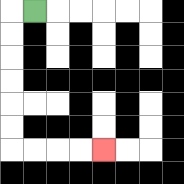{'start': '[1, 0]', 'end': '[4, 6]', 'path_directions': 'L,D,D,D,D,D,D,R,R,R,R', 'path_coordinates': '[[1, 0], [0, 0], [0, 1], [0, 2], [0, 3], [0, 4], [0, 5], [0, 6], [1, 6], [2, 6], [3, 6], [4, 6]]'}